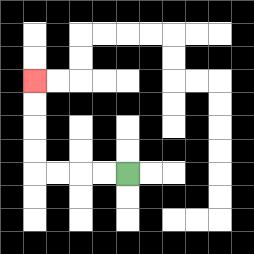{'start': '[5, 7]', 'end': '[1, 3]', 'path_directions': 'L,L,L,L,U,U,U,U', 'path_coordinates': '[[5, 7], [4, 7], [3, 7], [2, 7], [1, 7], [1, 6], [1, 5], [1, 4], [1, 3]]'}